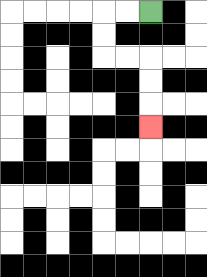{'start': '[6, 0]', 'end': '[6, 5]', 'path_directions': 'L,L,D,D,R,R,D,D,D', 'path_coordinates': '[[6, 0], [5, 0], [4, 0], [4, 1], [4, 2], [5, 2], [6, 2], [6, 3], [6, 4], [6, 5]]'}